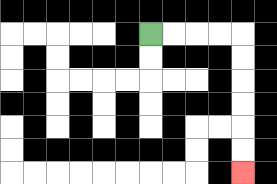{'start': '[6, 1]', 'end': '[10, 7]', 'path_directions': 'R,R,R,R,D,D,D,D,D,D', 'path_coordinates': '[[6, 1], [7, 1], [8, 1], [9, 1], [10, 1], [10, 2], [10, 3], [10, 4], [10, 5], [10, 6], [10, 7]]'}